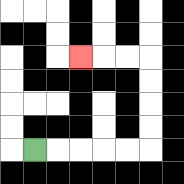{'start': '[1, 6]', 'end': '[3, 2]', 'path_directions': 'R,R,R,R,R,U,U,U,U,L,L,L', 'path_coordinates': '[[1, 6], [2, 6], [3, 6], [4, 6], [5, 6], [6, 6], [6, 5], [6, 4], [6, 3], [6, 2], [5, 2], [4, 2], [3, 2]]'}